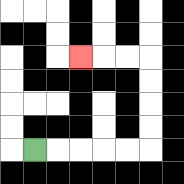{'start': '[1, 6]', 'end': '[3, 2]', 'path_directions': 'R,R,R,R,R,U,U,U,U,L,L,L', 'path_coordinates': '[[1, 6], [2, 6], [3, 6], [4, 6], [5, 6], [6, 6], [6, 5], [6, 4], [6, 3], [6, 2], [5, 2], [4, 2], [3, 2]]'}